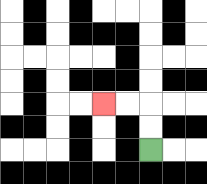{'start': '[6, 6]', 'end': '[4, 4]', 'path_directions': 'U,U,L,L', 'path_coordinates': '[[6, 6], [6, 5], [6, 4], [5, 4], [4, 4]]'}